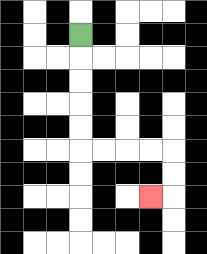{'start': '[3, 1]', 'end': '[6, 8]', 'path_directions': 'D,D,D,D,D,R,R,R,R,D,D,L', 'path_coordinates': '[[3, 1], [3, 2], [3, 3], [3, 4], [3, 5], [3, 6], [4, 6], [5, 6], [6, 6], [7, 6], [7, 7], [7, 8], [6, 8]]'}